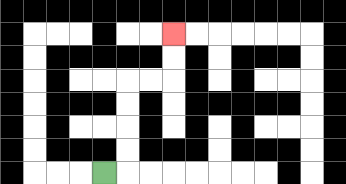{'start': '[4, 7]', 'end': '[7, 1]', 'path_directions': 'R,U,U,U,U,R,R,U,U', 'path_coordinates': '[[4, 7], [5, 7], [5, 6], [5, 5], [5, 4], [5, 3], [6, 3], [7, 3], [7, 2], [7, 1]]'}